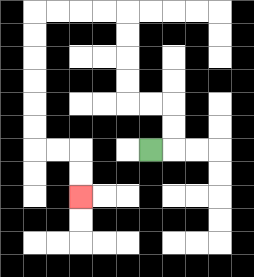{'start': '[6, 6]', 'end': '[3, 8]', 'path_directions': 'R,U,U,L,L,U,U,U,U,L,L,L,L,D,D,D,D,D,D,R,R,D,D', 'path_coordinates': '[[6, 6], [7, 6], [7, 5], [7, 4], [6, 4], [5, 4], [5, 3], [5, 2], [5, 1], [5, 0], [4, 0], [3, 0], [2, 0], [1, 0], [1, 1], [1, 2], [1, 3], [1, 4], [1, 5], [1, 6], [2, 6], [3, 6], [3, 7], [3, 8]]'}